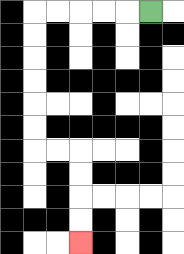{'start': '[6, 0]', 'end': '[3, 10]', 'path_directions': 'L,L,L,L,L,D,D,D,D,D,D,R,R,D,D,D,D', 'path_coordinates': '[[6, 0], [5, 0], [4, 0], [3, 0], [2, 0], [1, 0], [1, 1], [1, 2], [1, 3], [1, 4], [1, 5], [1, 6], [2, 6], [3, 6], [3, 7], [3, 8], [3, 9], [3, 10]]'}